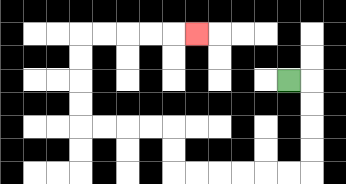{'start': '[12, 3]', 'end': '[8, 1]', 'path_directions': 'R,D,D,D,D,L,L,L,L,L,L,U,U,L,L,L,L,U,U,U,U,R,R,R,R,R', 'path_coordinates': '[[12, 3], [13, 3], [13, 4], [13, 5], [13, 6], [13, 7], [12, 7], [11, 7], [10, 7], [9, 7], [8, 7], [7, 7], [7, 6], [7, 5], [6, 5], [5, 5], [4, 5], [3, 5], [3, 4], [3, 3], [3, 2], [3, 1], [4, 1], [5, 1], [6, 1], [7, 1], [8, 1]]'}